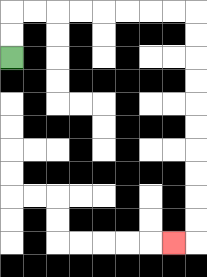{'start': '[0, 2]', 'end': '[7, 10]', 'path_directions': 'U,U,R,R,R,R,R,R,R,R,D,D,D,D,D,D,D,D,D,D,L', 'path_coordinates': '[[0, 2], [0, 1], [0, 0], [1, 0], [2, 0], [3, 0], [4, 0], [5, 0], [6, 0], [7, 0], [8, 0], [8, 1], [8, 2], [8, 3], [8, 4], [8, 5], [8, 6], [8, 7], [8, 8], [8, 9], [8, 10], [7, 10]]'}